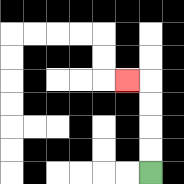{'start': '[6, 7]', 'end': '[5, 3]', 'path_directions': 'U,U,U,U,L', 'path_coordinates': '[[6, 7], [6, 6], [6, 5], [6, 4], [6, 3], [5, 3]]'}